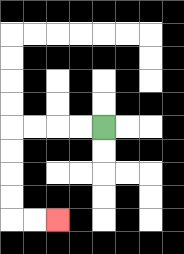{'start': '[4, 5]', 'end': '[2, 9]', 'path_directions': 'L,L,L,L,D,D,D,D,R,R', 'path_coordinates': '[[4, 5], [3, 5], [2, 5], [1, 5], [0, 5], [0, 6], [0, 7], [0, 8], [0, 9], [1, 9], [2, 9]]'}